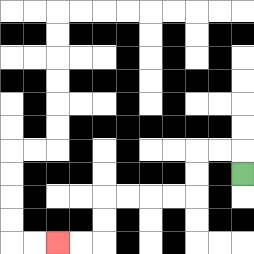{'start': '[10, 7]', 'end': '[2, 10]', 'path_directions': 'U,L,L,D,D,L,L,L,L,D,D,L,L', 'path_coordinates': '[[10, 7], [10, 6], [9, 6], [8, 6], [8, 7], [8, 8], [7, 8], [6, 8], [5, 8], [4, 8], [4, 9], [4, 10], [3, 10], [2, 10]]'}